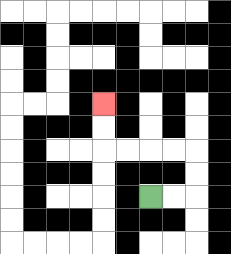{'start': '[6, 8]', 'end': '[4, 4]', 'path_directions': 'R,R,U,U,L,L,L,L,U,U', 'path_coordinates': '[[6, 8], [7, 8], [8, 8], [8, 7], [8, 6], [7, 6], [6, 6], [5, 6], [4, 6], [4, 5], [4, 4]]'}